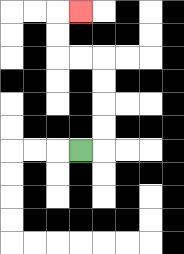{'start': '[3, 6]', 'end': '[3, 0]', 'path_directions': 'R,U,U,U,U,L,L,U,U,R', 'path_coordinates': '[[3, 6], [4, 6], [4, 5], [4, 4], [4, 3], [4, 2], [3, 2], [2, 2], [2, 1], [2, 0], [3, 0]]'}